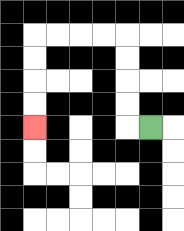{'start': '[6, 5]', 'end': '[1, 5]', 'path_directions': 'L,U,U,U,U,L,L,L,L,D,D,D,D', 'path_coordinates': '[[6, 5], [5, 5], [5, 4], [5, 3], [5, 2], [5, 1], [4, 1], [3, 1], [2, 1], [1, 1], [1, 2], [1, 3], [1, 4], [1, 5]]'}